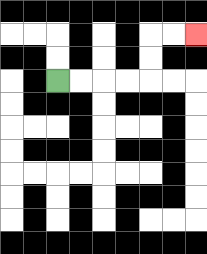{'start': '[2, 3]', 'end': '[8, 1]', 'path_directions': 'R,R,R,R,U,U,R,R', 'path_coordinates': '[[2, 3], [3, 3], [4, 3], [5, 3], [6, 3], [6, 2], [6, 1], [7, 1], [8, 1]]'}